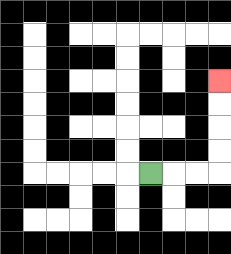{'start': '[6, 7]', 'end': '[9, 3]', 'path_directions': 'R,R,R,U,U,U,U', 'path_coordinates': '[[6, 7], [7, 7], [8, 7], [9, 7], [9, 6], [9, 5], [9, 4], [9, 3]]'}